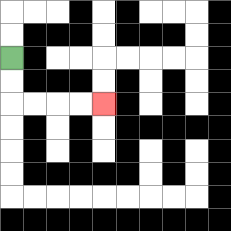{'start': '[0, 2]', 'end': '[4, 4]', 'path_directions': 'D,D,R,R,R,R', 'path_coordinates': '[[0, 2], [0, 3], [0, 4], [1, 4], [2, 4], [3, 4], [4, 4]]'}